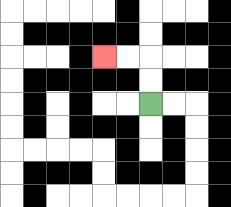{'start': '[6, 4]', 'end': '[4, 2]', 'path_directions': 'U,U,L,L', 'path_coordinates': '[[6, 4], [6, 3], [6, 2], [5, 2], [4, 2]]'}